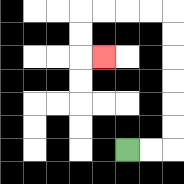{'start': '[5, 6]', 'end': '[4, 2]', 'path_directions': 'R,R,U,U,U,U,U,U,L,L,L,L,D,D,R', 'path_coordinates': '[[5, 6], [6, 6], [7, 6], [7, 5], [7, 4], [7, 3], [7, 2], [7, 1], [7, 0], [6, 0], [5, 0], [4, 0], [3, 0], [3, 1], [3, 2], [4, 2]]'}